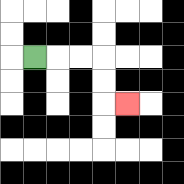{'start': '[1, 2]', 'end': '[5, 4]', 'path_directions': 'R,R,R,D,D,R', 'path_coordinates': '[[1, 2], [2, 2], [3, 2], [4, 2], [4, 3], [4, 4], [5, 4]]'}